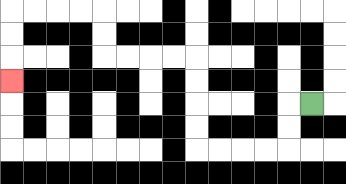{'start': '[13, 4]', 'end': '[0, 3]', 'path_directions': 'L,D,D,L,L,L,L,U,U,U,U,L,L,L,L,U,U,L,L,L,L,D,D,D', 'path_coordinates': '[[13, 4], [12, 4], [12, 5], [12, 6], [11, 6], [10, 6], [9, 6], [8, 6], [8, 5], [8, 4], [8, 3], [8, 2], [7, 2], [6, 2], [5, 2], [4, 2], [4, 1], [4, 0], [3, 0], [2, 0], [1, 0], [0, 0], [0, 1], [0, 2], [0, 3]]'}